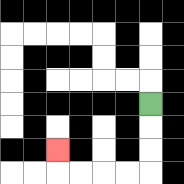{'start': '[6, 4]', 'end': '[2, 6]', 'path_directions': 'D,D,D,L,L,L,L,U', 'path_coordinates': '[[6, 4], [6, 5], [6, 6], [6, 7], [5, 7], [4, 7], [3, 7], [2, 7], [2, 6]]'}